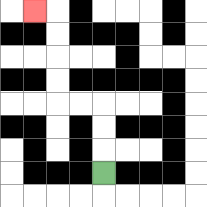{'start': '[4, 7]', 'end': '[1, 0]', 'path_directions': 'U,U,U,L,L,U,U,U,U,L', 'path_coordinates': '[[4, 7], [4, 6], [4, 5], [4, 4], [3, 4], [2, 4], [2, 3], [2, 2], [2, 1], [2, 0], [1, 0]]'}